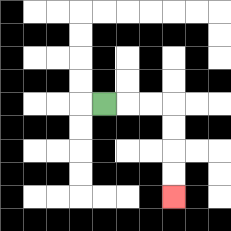{'start': '[4, 4]', 'end': '[7, 8]', 'path_directions': 'R,R,R,D,D,D,D', 'path_coordinates': '[[4, 4], [5, 4], [6, 4], [7, 4], [7, 5], [7, 6], [7, 7], [7, 8]]'}